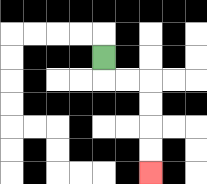{'start': '[4, 2]', 'end': '[6, 7]', 'path_directions': 'D,R,R,D,D,D,D', 'path_coordinates': '[[4, 2], [4, 3], [5, 3], [6, 3], [6, 4], [6, 5], [6, 6], [6, 7]]'}